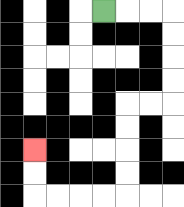{'start': '[4, 0]', 'end': '[1, 6]', 'path_directions': 'R,R,R,D,D,D,D,L,L,D,D,D,D,L,L,L,L,U,U', 'path_coordinates': '[[4, 0], [5, 0], [6, 0], [7, 0], [7, 1], [7, 2], [7, 3], [7, 4], [6, 4], [5, 4], [5, 5], [5, 6], [5, 7], [5, 8], [4, 8], [3, 8], [2, 8], [1, 8], [1, 7], [1, 6]]'}